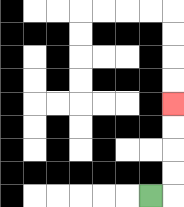{'start': '[6, 8]', 'end': '[7, 4]', 'path_directions': 'R,U,U,U,U', 'path_coordinates': '[[6, 8], [7, 8], [7, 7], [7, 6], [7, 5], [7, 4]]'}